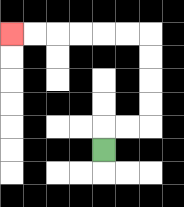{'start': '[4, 6]', 'end': '[0, 1]', 'path_directions': 'U,R,R,U,U,U,U,L,L,L,L,L,L', 'path_coordinates': '[[4, 6], [4, 5], [5, 5], [6, 5], [6, 4], [6, 3], [6, 2], [6, 1], [5, 1], [4, 1], [3, 1], [2, 1], [1, 1], [0, 1]]'}